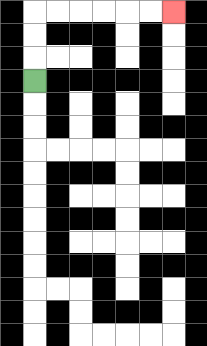{'start': '[1, 3]', 'end': '[7, 0]', 'path_directions': 'U,U,U,R,R,R,R,R,R', 'path_coordinates': '[[1, 3], [1, 2], [1, 1], [1, 0], [2, 0], [3, 0], [4, 0], [5, 0], [6, 0], [7, 0]]'}